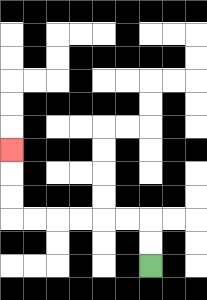{'start': '[6, 11]', 'end': '[0, 6]', 'path_directions': 'U,U,L,L,L,L,L,L,U,U,U', 'path_coordinates': '[[6, 11], [6, 10], [6, 9], [5, 9], [4, 9], [3, 9], [2, 9], [1, 9], [0, 9], [0, 8], [0, 7], [0, 6]]'}